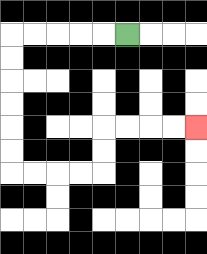{'start': '[5, 1]', 'end': '[8, 5]', 'path_directions': 'L,L,L,L,L,D,D,D,D,D,D,R,R,R,R,U,U,R,R,R,R', 'path_coordinates': '[[5, 1], [4, 1], [3, 1], [2, 1], [1, 1], [0, 1], [0, 2], [0, 3], [0, 4], [0, 5], [0, 6], [0, 7], [1, 7], [2, 7], [3, 7], [4, 7], [4, 6], [4, 5], [5, 5], [6, 5], [7, 5], [8, 5]]'}